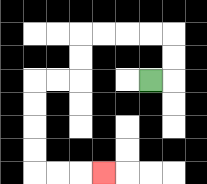{'start': '[6, 3]', 'end': '[4, 7]', 'path_directions': 'R,U,U,L,L,L,L,D,D,L,L,D,D,D,D,R,R,R', 'path_coordinates': '[[6, 3], [7, 3], [7, 2], [7, 1], [6, 1], [5, 1], [4, 1], [3, 1], [3, 2], [3, 3], [2, 3], [1, 3], [1, 4], [1, 5], [1, 6], [1, 7], [2, 7], [3, 7], [4, 7]]'}